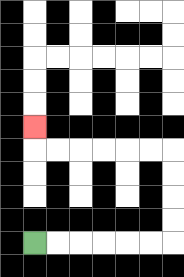{'start': '[1, 10]', 'end': '[1, 5]', 'path_directions': 'R,R,R,R,R,R,U,U,U,U,L,L,L,L,L,L,U', 'path_coordinates': '[[1, 10], [2, 10], [3, 10], [4, 10], [5, 10], [6, 10], [7, 10], [7, 9], [7, 8], [7, 7], [7, 6], [6, 6], [5, 6], [4, 6], [3, 6], [2, 6], [1, 6], [1, 5]]'}